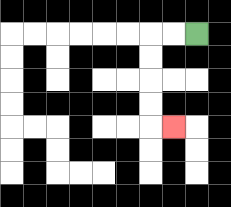{'start': '[8, 1]', 'end': '[7, 5]', 'path_directions': 'L,L,D,D,D,D,R', 'path_coordinates': '[[8, 1], [7, 1], [6, 1], [6, 2], [6, 3], [6, 4], [6, 5], [7, 5]]'}